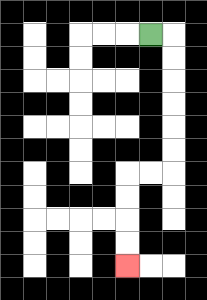{'start': '[6, 1]', 'end': '[5, 11]', 'path_directions': 'R,D,D,D,D,D,D,L,L,D,D,D,D', 'path_coordinates': '[[6, 1], [7, 1], [7, 2], [7, 3], [7, 4], [7, 5], [7, 6], [7, 7], [6, 7], [5, 7], [5, 8], [5, 9], [5, 10], [5, 11]]'}